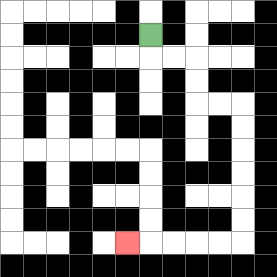{'start': '[6, 1]', 'end': '[5, 10]', 'path_directions': 'D,R,R,D,D,R,R,D,D,D,D,D,D,L,L,L,L,L', 'path_coordinates': '[[6, 1], [6, 2], [7, 2], [8, 2], [8, 3], [8, 4], [9, 4], [10, 4], [10, 5], [10, 6], [10, 7], [10, 8], [10, 9], [10, 10], [9, 10], [8, 10], [7, 10], [6, 10], [5, 10]]'}